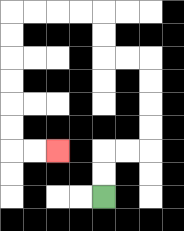{'start': '[4, 8]', 'end': '[2, 6]', 'path_directions': 'U,U,R,R,U,U,U,U,L,L,U,U,L,L,L,L,D,D,D,D,D,D,R,R', 'path_coordinates': '[[4, 8], [4, 7], [4, 6], [5, 6], [6, 6], [6, 5], [6, 4], [6, 3], [6, 2], [5, 2], [4, 2], [4, 1], [4, 0], [3, 0], [2, 0], [1, 0], [0, 0], [0, 1], [0, 2], [0, 3], [0, 4], [0, 5], [0, 6], [1, 6], [2, 6]]'}